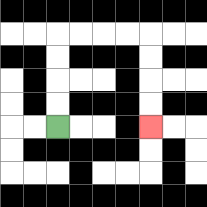{'start': '[2, 5]', 'end': '[6, 5]', 'path_directions': 'U,U,U,U,R,R,R,R,D,D,D,D', 'path_coordinates': '[[2, 5], [2, 4], [2, 3], [2, 2], [2, 1], [3, 1], [4, 1], [5, 1], [6, 1], [6, 2], [6, 3], [6, 4], [6, 5]]'}